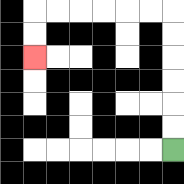{'start': '[7, 6]', 'end': '[1, 2]', 'path_directions': 'U,U,U,U,U,U,L,L,L,L,L,L,D,D', 'path_coordinates': '[[7, 6], [7, 5], [7, 4], [7, 3], [7, 2], [7, 1], [7, 0], [6, 0], [5, 0], [4, 0], [3, 0], [2, 0], [1, 0], [1, 1], [1, 2]]'}